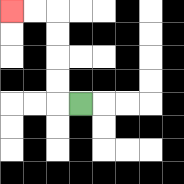{'start': '[3, 4]', 'end': '[0, 0]', 'path_directions': 'L,U,U,U,U,L,L', 'path_coordinates': '[[3, 4], [2, 4], [2, 3], [2, 2], [2, 1], [2, 0], [1, 0], [0, 0]]'}